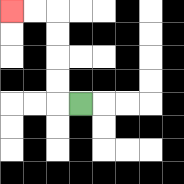{'start': '[3, 4]', 'end': '[0, 0]', 'path_directions': 'L,U,U,U,U,L,L', 'path_coordinates': '[[3, 4], [2, 4], [2, 3], [2, 2], [2, 1], [2, 0], [1, 0], [0, 0]]'}